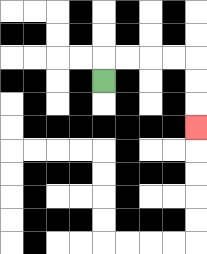{'start': '[4, 3]', 'end': '[8, 5]', 'path_directions': 'U,R,R,R,R,D,D,D', 'path_coordinates': '[[4, 3], [4, 2], [5, 2], [6, 2], [7, 2], [8, 2], [8, 3], [8, 4], [8, 5]]'}